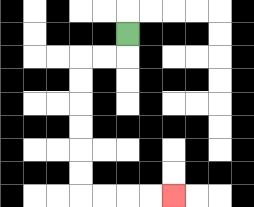{'start': '[5, 1]', 'end': '[7, 8]', 'path_directions': 'D,L,L,D,D,D,D,D,D,R,R,R,R', 'path_coordinates': '[[5, 1], [5, 2], [4, 2], [3, 2], [3, 3], [3, 4], [3, 5], [3, 6], [3, 7], [3, 8], [4, 8], [5, 8], [6, 8], [7, 8]]'}